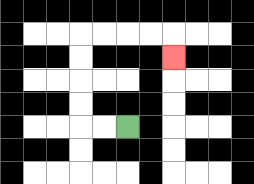{'start': '[5, 5]', 'end': '[7, 2]', 'path_directions': 'L,L,U,U,U,U,R,R,R,R,D', 'path_coordinates': '[[5, 5], [4, 5], [3, 5], [3, 4], [3, 3], [3, 2], [3, 1], [4, 1], [5, 1], [6, 1], [7, 1], [7, 2]]'}